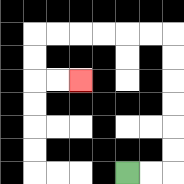{'start': '[5, 7]', 'end': '[3, 3]', 'path_directions': 'R,R,U,U,U,U,U,U,L,L,L,L,L,L,D,D,R,R', 'path_coordinates': '[[5, 7], [6, 7], [7, 7], [7, 6], [7, 5], [7, 4], [7, 3], [7, 2], [7, 1], [6, 1], [5, 1], [4, 1], [3, 1], [2, 1], [1, 1], [1, 2], [1, 3], [2, 3], [3, 3]]'}